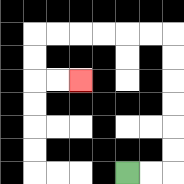{'start': '[5, 7]', 'end': '[3, 3]', 'path_directions': 'R,R,U,U,U,U,U,U,L,L,L,L,L,L,D,D,R,R', 'path_coordinates': '[[5, 7], [6, 7], [7, 7], [7, 6], [7, 5], [7, 4], [7, 3], [7, 2], [7, 1], [6, 1], [5, 1], [4, 1], [3, 1], [2, 1], [1, 1], [1, 2], [1, 3], [2, 3], [3, 3]]'}